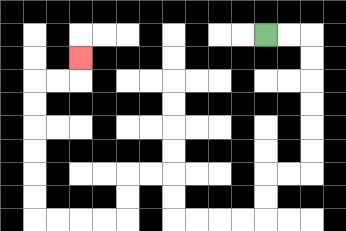{'start': '[11, 1]', 'end': '[3, 2]', 'path_directions': 'R,R,D,D,D,D,D,D,L,L,D,D,L,L,L,L,U,U,L,L,D,D,L,L,L,L,U,U,U,U,U,U,R,R,U', 'path_coordinates': '[[11, 1], [12, 1], [13, 1], [13, 2], [13, 3], [13, 4], [13, 5], [13, 6], [13, 7], [12, 7], [11, 7], [11, 8], [11, 9], [10, 9], [9, 9], [8, 9], [7, 9], [7, 8], [7, 7], [6, 7], [5, 7], [5, 8], [5, 9], [4, 9], [3, 9], [2, 9], [1, 9], [1, 8], [1, 7], [1, 6], [1, 5], [1, 4], [1, 3], [2, 3], [3, 3], [3, 2]]'}